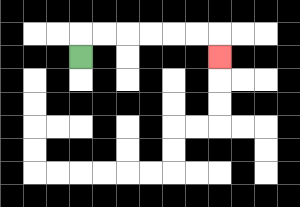{'start': '[3, 2]', 'end': '[9, 2]', 'path_directions': 'U,R,R,R,R,R,R,D', 'path_coordinates': '[[3, 2], [3, 1], [4, 1], [5, 1], [6, 1], [7, 1], [8, 1], [9, 1], [9, 2]]'}